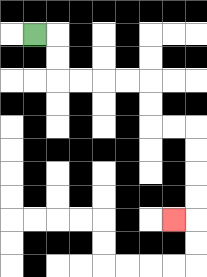{'start': '[1, 1]', 'end': '[7, 9]', 'path_directions': 'R,D,D,R,R,R,R,D,D,R,R,D,D,D,D,L', 'path_coordinates': '[[1, 1], [2, 1], [2, 2], [2, 3], [3, 3], [4, 3], [5, 3], [6, 3], [6, 4], [6, 5], [7, 5], [8, 5], [8, 6], [8, 7], [8, 8], [8, 9], [7, 9]]'}